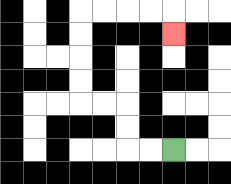{'start': '[7, 6]', 'end': '[7, 1]', 'path_directions': 'L,L,U,U,L,L,U,U,U,U,R,R,R,R,D', 'path_coordinates': '[[7, 6], [6, 6], [5, 6], [5, 5], [5, 4], [4, 4], [3, 4], [3, 3], [3, 2], [3, 1], [3, 0], [4, 0], [5, 0], [6, 0], [7, 0], [7, 1]]'}